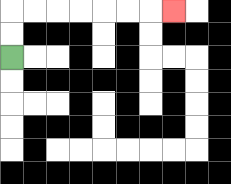{'start': '[0, 2]', 'end': '[7, 0]', 'path_directions': 'U,U,R,R,R,R,R,R,R', 'path_coordinates': '[[0, 2], [0, 1], [0, 0], [1, 0], [2, 0], [3, 0], [4, 0], [5, 0], [6, 0], [7, 0]]'}